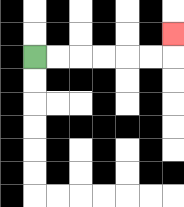{'start': '[1, 2]', 'end': '[7, 1]', 'path_directions': 'R,R,R,R,R,R,U', 'path_coordinates': '[[1, 2], [2, 2], [3, 2], [4, 2], [5, 2], [6, 2], [7, 2], [7, 1]]'}